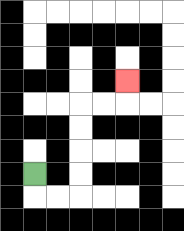{'start': '[1, 7]', 'end': '[5, 3]', 'path_directions': 'D,R,R,U,U,U,U,R,R,U', 'path_coordinates': '[[1, 7], [1, 8], [2, 8], [3, 8], [3, 7], [3, 6], [3, 5], [3, 4], [4, 4], [5, 4], [5, 3]]'}